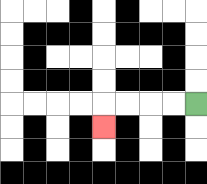{'start': '[8, 4]', 'end': '[4, 5]', 'path_directions': 'L,L,L,L,D', 'path_coordinates': '[[8, 4], [7, 4], [6, 4], [5, 4], [4, 4], [4, 5]]'}